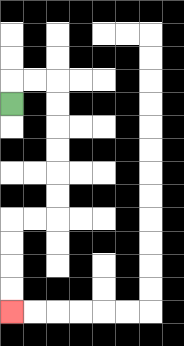{'start': '[0, 4]', 'end': '[0, 13]', 'path_directions': 'U,R,R,D,D,D,D,D,D,L,L,D,D,D,D', 'path_coordinates': '[[0, 4], [0, 3], [1, 3], [2, 3], [2, 4], [2, 5], [2, 6], [2, 7], [2, 8], [2, 9], [1, 9], [0, 9], [0, 10], [0, 11], [0, 12], [0, 13]]'}